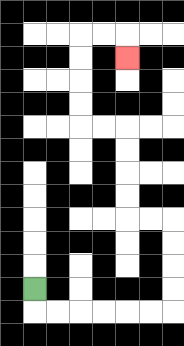{'start': '[1, 12]', 'end': '[5, 2]', 'path_directions': 'D,R,R,R,R,R,R,U,U,U,U,L,L,U,U,U,U,L,L,U,U,U,U,R,R,D', 'path_coordinates': '[[1, 12], [1, 13], [2, 13], [3, 13], [4, 13], [5, 13], [6, 13], [7, 13], [7, 12], [7, 11], [7, 10], [7, 9], [6, 9], [5, 9], [5, 8], [5, 7], [5, 6], [5, 5], [4, 5], [3, 5], [3, 4], [3, 3], [3, 2], [3, 1], [4, 1], [5, 1], [5, 2]]'}